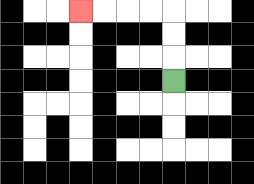{'start': '[7, 3]', 'end': '[3, 0]', 'path_directions': 'U,U,U,L,L,L,L', 'path_coordinates': '[[7, 3], [7, 2], [7, 1], [7, 0], [6, 0], [5, 0], [4, 0], [3, 0]]'}